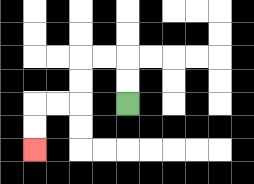{'start': '[5, 4]', 'end': '[1, 6]', 'path_directions': 'U,U,L,L,D,D,L,L,D,D', 'path_coordinates': '[[5, 4], [5, 3], [5, 2], [4, 2], [3, 2], [3, 3], [3, 4], [2, 4], [1, 4], [1, 5], [1, 6]]'}